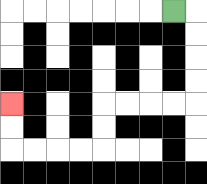{'start': '[7, 0]', 'end': '[0, 4]', 'path_directions': 'R,D,D,D,D,L,L,L,L,D,D,L,L,L,L,U,U', 'path_coordinates': '[[7, 0], [8, 0], [8, 1], [8, 2], [8, 3], [8, 4], [7, 4], [6, 4], [5, 4], [4, 4], [4, 5], [4, 6], [3, 6], [2, 6], [1, 6], [0, 6], [0, 5], [0, 4]]'}